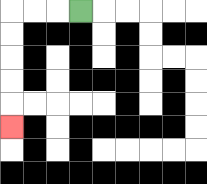{'start': '[3, 0]', 'end': '[0, 5]', 'path_directions': 'L,L,L,D,D,D,D,D', 'path_coordinates': '[[3, 0], [2, 0], [1, 0], [0, 0], [0, 1], [0, 2], [0, 3], [0, 4], [0, 5]]'}